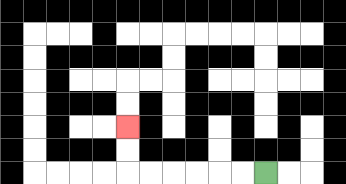{'start': '[11, 7]', 'end': '[5, 5]', 'path_directions': 'L,L,L,L,L,L,U,U', 'path_coordinates': '[[11, 7], [10, 7], [9, 7], [8, 7], [7, 7], [6, 7], [5, 7], [5, 6], [5, 5]]'}